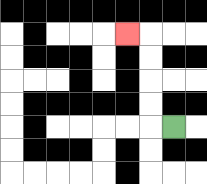{'start': '[7, 5]', 'end': '[5, 1]', 'path_directions': 'L,U,U,U,U,L', 'path_coordinates': '[[7, 5], [6, 5], [6, 4], [6, 3], [6, 2], [6, 1], [5, 1]]'}